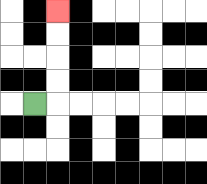{'start': '[1, 4]', 'end': '[2, 0]', 'path_directions': 'R,U,U,U,U', 'path_coordinates': '[[1, 4], [2, 4], [2, 3], [2, 2], [2, 1], [2, 0]]'}